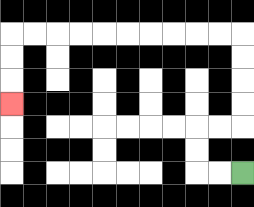{'start': '[10, 7]', 'end': '[0, 4]', 'path_directions': 'L,L,U,U,R,R,U,U,U,U,L,L,L,L,L,L,L,L,L,L,D,D,D', 'path_coordinates': '[[10, 7], [9, 7], [8, 7], [8, 6], [8, 5], [9, 5], [10, 5], [10, 4], [10, 3], [10, 2], [10, 1], [9, 1], [8, 1], [7, 1], [6, 1], [5, 1], [4, 1], [3, 1], [2, 1], [1, 1], [0, 1], [0, 2], [0, 3], [0, 4]]'}